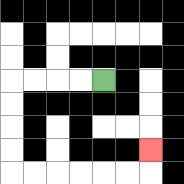{'start': '[4, 3]', 'end': '[6, 6]', 'path_directions': 'L,L,L,L,D,D,D,D,R,R,R,R,R,R,U', 'path_coordinates': '[[4, 3], [3, 3], [2, 3], [1, 3], [0, 3], [0, 4], [0, 5], [0, 6], [0, 7], [1, 7], [2, 7], [3, 7], [4, 7], [5, 7], [6, 7], [6, 6]]'}